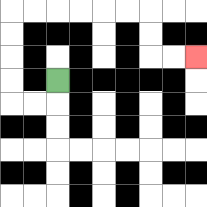{'start': '[2, 3]', 'end': '[8, 2]', 'path_directions': 'D,L,L,U,U,U,U,R,R,R,R,R,R,D,D,R,R', 'path_coordinates': '[[2, 3], [2, 4], [1, 4], [0, 4], [0, 3], [0, 2], [0, 1], [0, 0], [1, 0], [2, 0], [3, 0], [4, 0], [5, 0], [6, 0], [6, 1], [6, 2], [7, 2], [8, 2]]'}